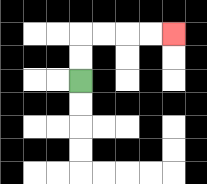{'start': '[3, 3]', 'end': '[7, 1]', 'path_directions': 'U,U,R,R,R,R', 'path_coordinates': '[[3, 3], [3, 2], [3, 1], [4, 1], [5, 1], [6, 1], [7, 1]]'}